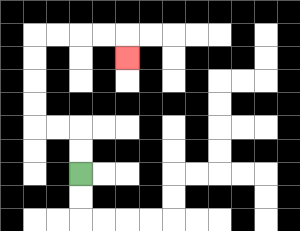{'start': '[3, 7]', 'end': '[5, 2]', 'path_directions': 'U,U,L,L,U,U,U,U,R,R,R,R,D', 'path_coordinates': '[[3, 7], [3, 6], [3, 5], [2, 5], [1, 5], [1, 4], [1, 3], [1, 2], [1, 1], [2, 1], [3, 1], [4, 1], [5, 1], [5, 2]]'}